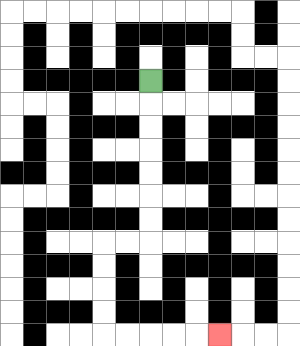{'start': '[6, 3]', 'end': '[9, 14]', 'path_directions': 'D,D,D,D,D,D,D,L,L,D,D,D,D,R,R,R,R,R', 'path_coordinates': '[[6, 3], [6, 4], [6, 5], [6, 6], [6, 7], [6, 8], [6, 9], [6, 10], [5, 10], [4, 10], [4, 11], [4, 12], [4, 13], [4, 14], [5, 14], [6, 14], [7, 14], [8, 14], [9, 14]]'}